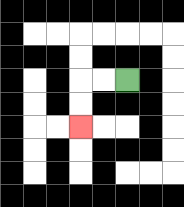{'start': '[5, 3]', 'end': '[3, 5]', 'path_directions': 'L,L,D,D', 'path_coordinates': '[[5, 3], [4, 3], [3, 3], [3, 4], [3, 5]]'}